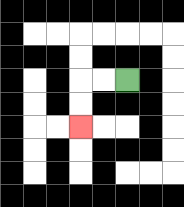{'start': '[5, 3]', 'end': '[3, 5]', 'path_directions': 'L,L,D,D', 'path_coordinates': '[[5, 3], [4, 3], [3, 3], [3, 4], [3, 5]]'}